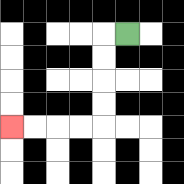{'start': '[5, 1]', 'end': '[0, 5]', 'path_directions': 'L,D,D,D,D,L,L,L,L', 'path_coordinates': '[[5, 1], [4, 1], [4, 2], [4, 3], [4, 4], [4, 5], [3, 5], [2, 5], [1, 5], [0, 5]]'}